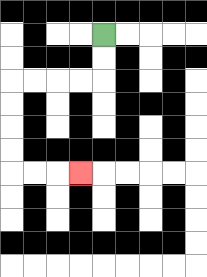{'start': '[4, 1]', 'end': '[3, 7]', 'path_directions': 'D,D,L,L,L,L,D,D,D,D,R,R,R', 'path_coordinates': '[[4, 1], [4, 2], [4, 3], [3, 3], [2, 3], [1, 3], [0, 3], [0, 4], [0, 5], [0, 6], [0, 7], [1, 7], [2, 7], [3, 7]]'}